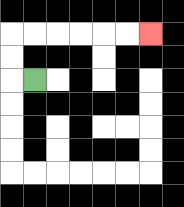{'start': '[1, 3]', 'end': '[6, 1]', 'path_directions': 'L,U,U,R,R,R,R,R,R', 'path_coordinates': '[[1, 3], [0, 3], [0, 2], [0, 1], [1, 1], [2, 1], [3, 1], [4, 1], [5, 1], [6, 1]]'}